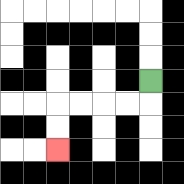{'start': '[6, 3]', 'end': '[2, 6]', 'path_directions': 'D,L,L,L,L,D,D', 'path_coordinates': '[[6, 3], [6, 4], [5, 4], [4, 4], [3, 4], [2, 4], [2, 5], [2, 6]]'}